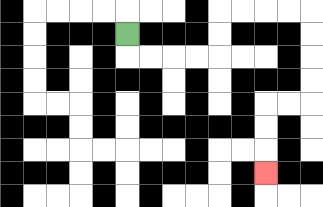{'start': '[5, 1]', 'end': '[11, 7]', 'path_directions': 'D,R,R,R,R,U,U,R,R,R,R,D,D,D,D,L,L,D,D,D', 'path_coordinates': '[[5, 1], [5, 2], [6, 2], [7, 2], [8, 2], [9, 2], [9, 1], [9, 0], [10, 0], [11, 0], [12, 0], [13, 0], [13, 1], [13, 2], [13, 3], [13, 4], [12, 4], [11, 4], [11, 5], [11, 6], [11, 7]]'}